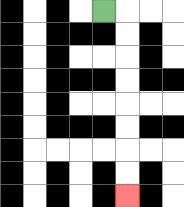{'start': '[4, 0]', 'end': '[5, 8]', 'path_directions': 'R,D,D,D,D,D,D,D,D', 'path_coordinates': '[[4, 0], [5, 0], [5, 1], [5, 2], [5, 3], [5, 4], [5, 5], [5, 6], [5, 7], [5, 8]]'}